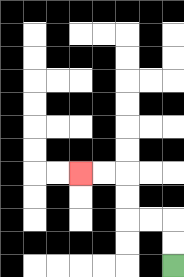{'start': '[7, 11]', 'end': '[3, 7]', 'path_directions': 'U,U,L,L,U,U,L,L', 'path_coordinates': '[[7, 11], [7, 10], [7, 9], [6, 9], [5, 9], [5, 8], [5, 7], [4, 7], [3, 7]]'}